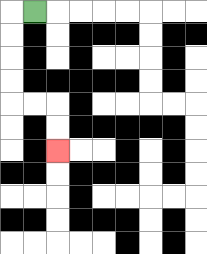{'start': '[1, 0]', 'end': '[2, 6]', 'path_directions': 'L,D,D,D,D,R,R,D,D', 'path_coordinates': '[[1, 0], [0, 0], [0, 1], [0, 2], [0, 3], [0, 4], [1, 4], [2, 4], [2, 5], [2, 6]]'}